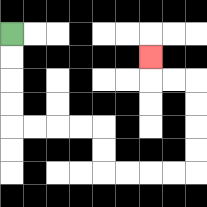{'start': '[0, 1]', 'end': '[6, 2]', 'path_directions': 'D,D,D,D,R,R,R,R,D,D,R,R,R,R,U,U,U,U,L,L,U', 'path_coordinates': '[[0, 1], [0, 2], [0, 3], [0, 4], [0, 5], [1, 5], [2, 5], [3, 5], [4, 5], [4, 6], [4, 7], [5, 7], [6, 7], [7, 7], [8, 7], [8, 6], [8, 5], [8, 4], [8, 3], [7, 3], [6, 3], [6, 2]]'}